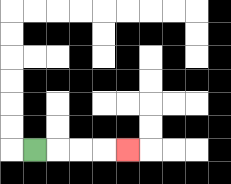{'start': '[1, 6]', 'end': '[5, 6]', 'path_directions': 'R,R,R,R', 'path_coordinates': '[[1, 6], [2, 6], [3, 6], [4, 6], [5, 6]]'}